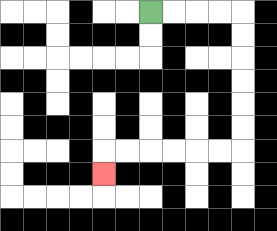{'start': '[6, 0]', 'end': '[4, 7]', 'path_directions': 'R,R,R,R,D,D,D,D,D,D,L,L,L,L,L,L,D', 'path_coordinates': '[[6, 0], [7, 0], [8, 0], [9, 0], [10, 0], [10, 1], [10, 2], [10, 3], [10, 4], [10, 5], [10, 6], [9, 6], [8, 6], [7, 6], [6, 6], [5, 6], [4, 6], [4, 7]]'}